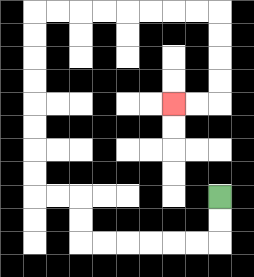{'start': '[9, 8]', 'end': '[7, 4]', 'path_directions': 'D,D,L,L,L,L,L,L,U,U,L,L,U,U,U,U,U,U,U,U,R,R,R,R,R,R,R,R,D,D,D,D,L,L', 'path_coordinates': '[[9, 8], [9, 9], [9, 10], [8, 10], [7, 10], [6, 10], [5, 10], [4, 10], [3, 10], [3, 9], [3, 8], [2, 8], [1, 8], [1, 7], [1, 6], [1, 5], [1, 4], [1, 3], [1, 2], [1, 1], [1, 0], [2, 0], [3, 0], [4, 0], [5, 0], [6, 0], [7, 0], [8, 0], [9, 0], [9, 1], [9, 2], [9, 3], [9, 4], [8, 4], [7, 4]]'}